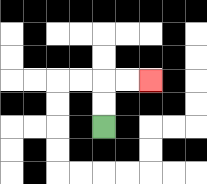{'start': '[4, 5]', 'end': '[6, 3]', 'path_directions': 'U,U,R,R', 'path_coordinates': '[[4, 5], [4, 4], [4, 3], [5, 3], [6, 3]]'}